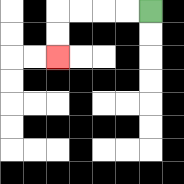{'start': '[6, 0]', 'end': '[2, 2]', 'path_directions': 'L,L,L,L,D,D', 'path_coordinates': '[[6, 0], [5, 0], [4, 0], [3, 0], [2, 0], [2, 1], [2, 2]]'}